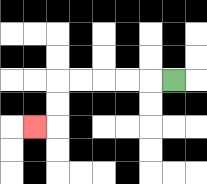{'start': '[7, 3]', 'end': '[1, 5]', 'path_directions': 'L,L,L,L,L,D,D,L', 'path_coordinates': '[[7, 3], [6, 3], [5, 3], [4, 3], [3, 3], [2, 3], [2, 4], [2, 5], [1, 5]]'}